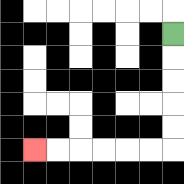{'start': '[7, 1]', 'end': '[1, 6]', 'path_directions': 'D,D,D,D,D,L,L,L,L,L,L', 'path_coordinates': '[[7, 1], [7, 2], [7, 3], [7, 4], [7, 5], [7, 6], [6, 6], [5, 6], [4, 6], [3, 6], [2, 6], [1, 6]]'}